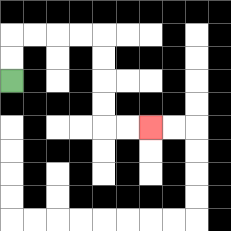{'start': '[0, 3]', 'end': '[6, 5]', 'path_directions': 'U,U,R,R,R,R,D,D,D,D,R,R', 'path_coordinates': '[[0, 3], [0, 2], [0, 1], [1, 1], [2, 1], [3, 1], [4, 1], [4, 2], [4, 3], [4, 4], [4, 5], [5, 5], [6, 5]]'}